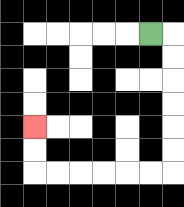{'start': '[6, 1]', 'end': '[1, 5]', 'path_directions': 'R,D,D,D,D,D,D,L,L,L,L,L,L,U,U', 'path_coordinates': '[[6, 1], [7, 1], [7, 2], [7, 3], [7, 4], [7, 5], [7, 6], [7, 7], [6, 7], [5, 7], [4, 7], [3, 7], [2, 7], [1, 7], [1, 6], [1, 5]]'}